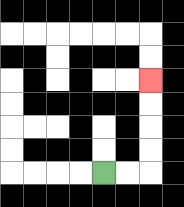{'start': '[4, 7]', 'end': '[6, 3]', 'path_directions': 'R,R,U,U,U,U', 'path_coordinates': '[[4, 7], [5, 7], [6, 7], [6, 6], [6, 5], [6, 4], [6, 3]]'}